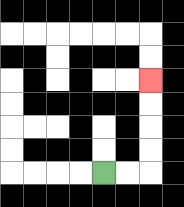{'start': '[4, 7]', 'end': '[6, 3]', 'path_directions': 'R,R,U,U,U,U', 'path_coordinates': '[[4, 7], [5, 7], [6, 7], [6, 6], [6, 5], [6, 4], [6, 3]]'}